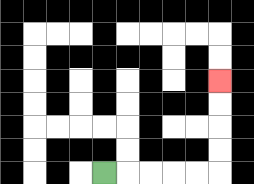{'start': '[4, 7]', 'end': '[9, 3]', 'path_directions': 'R,R,R,R,R,U,U,U,U', 'path_coordinates': '[[4, 7], [5, 7], [6, 7], [7, 7], [8, 7], [9, 7], [9, 6], [9, 5], [9, 4], [9, 3]]'}